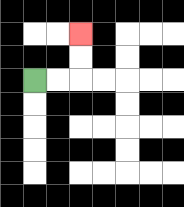{'start': '[1, 3]', 'end': '[3, 1]', 'path_directions': 'R,R,U,U', 'path_coordinates': '[[1, 3], [2, 3], [3, 3], [3, 2], [3, 1]]'}